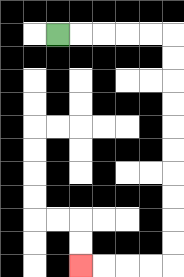{'start': '[2, 1]', 'end': '[3, 11]', 'path_directions': 'R,R,R,R,R,D,D,D,D,D,D,D,D,D,D,L,L,L,L', 'path_coordinates': '[[2, 1], [3, 1], [4, 1], [5, 1], [6, 1], [7, 1], [7, 2], [7, 3], [7, 4], [7, 5], [7, 6], [7, 7], [7, 8], [7, 9], [7, 10], [7, 11], [6, 11], [5, 11], [4, 11], [3, 11]]'}